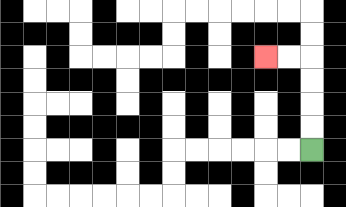{'start': '[13, 6]', 'end': '[11, 2]', 'path_directions': 'U,U,U,U,L,L', 'path_coordinates': '[[13, 6], [13, 5], [13, 4], [13, 3], [13, 2], [12, 2], [11, 2]]'}